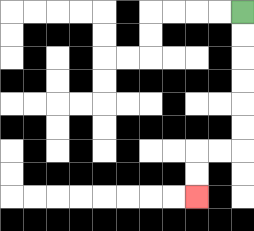{'start': '[10, 0]', 'end': '[8, 8]', 'path_directions': 'D,D,D,D,D,D,L,L,D,D', 'path_coordinates': '[[10, 0], [10, 1], [10, 2], [10, 3], [10, 4], [10, 5], [10, 6], [9, 6], [8, 6], [8, 7], [8, 8]]'}